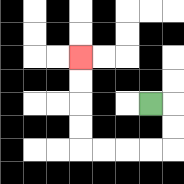{'start': '[6, 4]', 'end': '[3, 2]', 'path_directions': 'R,D,D,L,L,L,L,U,U,U,U', 'path_coordinates': '[[6, 4], [7, 4], [7, 5], [7, 6], [6, 6], [5, 6], [4, 6], [3, 6], [3, 5], [3, 4], [3, 3], [3, 2]]'}